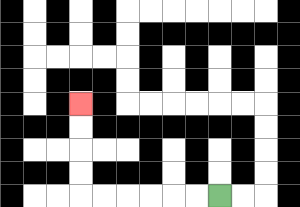{'start': '[9, 8]', 'end': '[3, 4]', 'path_directions': 'L,L,L,L,L,L,U,U,U,U', 'path_coordinates': '[[9, 8], [8, 8], [7, 8], [6, 8], [5, 8], [4, 8], [3, 8], [3, 7], [3, 6], [3, 5], [3, 4]]'}